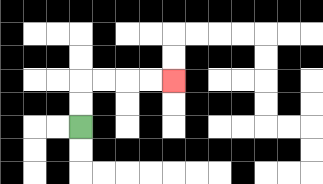{'start': '[3, 5]', 'end': '[7, 3]', 'path_directions': 'U,U,R,R,R,R', 'path_coordinates': '[[3, 5], [3, 4], [3, 3], [4, 3], [5, 3], [6, 3], [7, 3]]'}